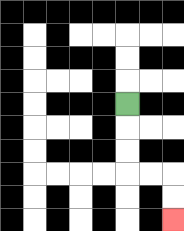{'start': '[5, 4]', 'end': '[7, 9]', 'path_directions': 'D,D,D,R,R,D,D', 'path_coordinates': '[[5, 4], [5, 5], [5, 6], [5, 7], [6, 7], [7, 7], [7, 8], [7, 9]]'}